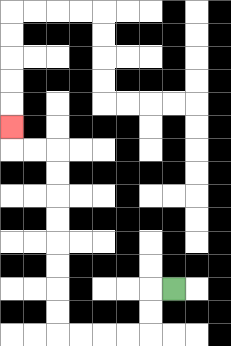{'start': '[7, 12]', 'end': '[0, 5]', 'path_directions': 'L,D,D,L,L,L,L,U,U,U,U,U,U,U,U,L,L,U', 'path_coordinates': '[[7, 12], [6, 12], [6, 13], [6, 14], [5, 14], [4, 14], [3, 14], [2, 14], [2, 13], [2, 12], [2, 11], [2, 10], [2, 9], [2, 8], [2, 7], [2, 6], [1, 6], [0, 6], [0, 5]]'}